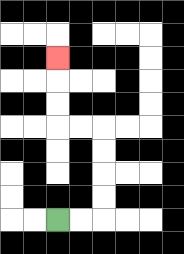{'start': '[2, 9]', 'end': '[2, 2]', 'path_directions': 'R,R,U,U,U,U,L,L,U,U,U', 'path_coordinates': '[[2, 9], [3, 9], [4, 9], [4, 8], [4, 7], [4, 6], [4, 5], [3, 5], [2, 5], [2, 4], [2, 3], [2, 2]]'}